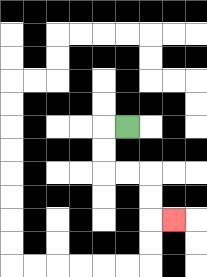{'start': '[5, 5]', 'end': '[7, 9]', 'path_directions': 'L,D,D,R,R,D,D,R', 'path_coordinates': '[[5, 5], [4, 5], [4, 6], [4, 7], [5, 7], [6, 7], [6, 8], [6, 9], [7, 9]]'}